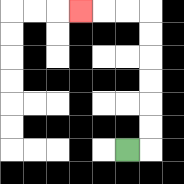{'start': '[5, 6]', 'end': '[3, 0]', 'path_directions': 'R,U,U,U,U,U,U,L,L,L', 'path_coordinates': '[[5, 6], [6, 6], [6, 5], [6, 4], [6, 3], [6, 2], [6, 1], [6, 0], [5, 0], [4, 0], [3, 0]]'}